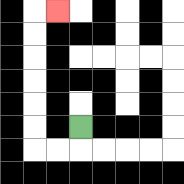{'start': '[3, 5]', 'end': '[2, 0]', 'path_directions': 'D,L,L,U,U,U,U,U,U,R', 'path_coordinates': '[[3, 5], [3, 6], [2, 6], [1, 6], [1, 5], [1, 4], [1, 3], [1, 2], [1, 1], [1, 0], [2, 0]]'}